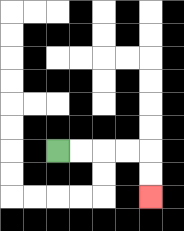{'start': '[2, 6]', 'end': '[6, 8]', 'path_directions': 'R,R,R,R,D,D', 'path_coordinates': '[[2, 6], [3, 6], [4, 6], [5, 6], [6, 6], [6, 7], [6, 8]]'}